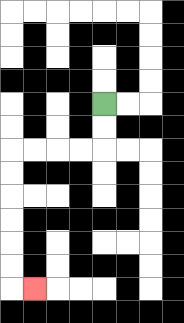{'start': '[4, 4]', 'end': '[1, 12]', 'path_directions': 'D,D,L,L,L,L,D,D,D,D,D,D,R', 'path_coordinates': '[[4, 4], [4, 5], [4, 6], [3, 6], [2, 6], [1, 6], [0, 6], [0, 7], [0, 8], [0, 9], [0, 10], [0, 11], [0, 12], [1, 12]]'}